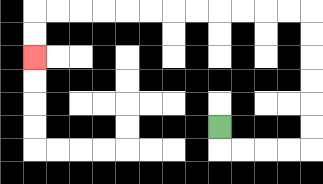{'start': '[9, 5]', 'end': '[1, 2]', 'path_directions': 'D,R,R,R,R,U,U,U,U,U,U,L,L,L,L,L,L,L,L,L,L,L,L,D,D', 'path_coordinates': '[[9, 5], [9, 6], [10, 6], [11, 6], [12, 6], [13, 6], [13, 5], [13, 4], [13, 3], [13, 2], [13, 1], [13, 0], [12, 0], [11, 0], [10, 0], [9, 0], [8, 0], [7, 0], [6, 0], [5, 0], [4, 0], [3, 0], [2, 0], [1, 0], [1, 1], [1, 2]]'}